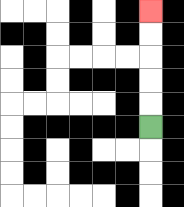{'start': '[6, 5]', 'end': '[6, 0]', 'path_directions': 'U,U,U,U,U', 'path_coordinates': '[[6, 5], [6, 4], [6, 3], [6, 2], [6, 1], [6, 0]]'}